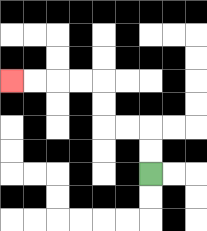{'start': '[6, 7]', 'end': '[0, 3]', 'path_directions': 'U,U,L,L,U,U,L,L,L,L', 'path_coordinates': '[[6, 7], [6, 6], [6, 5], [5, 5], [4, 5], [4, 4], [4, 3], [3, 3], [2, 3], [1, 3], [0, 3]]'}